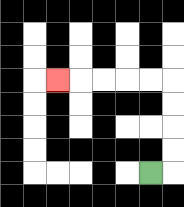{'start': '[6, 7]', 'end': '[2, 3]', 'path_directions': 'R,U,U,U,U,L,L,L,L,L', 'path_coordinates': '[[6, 7], [7, 7], [7, 6], [7, 5], [7, 4], [7, 3], [6, 3], [5, 3], [4, 3], [3, 3], [2, 3]]'}